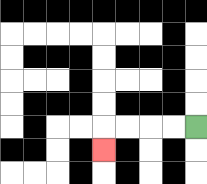{'start': '[8, 5]', 'end': '[4, 6]', 'path_directions': 'L,L,L,L,D', 'path_coordinates': '[[8, 5], [7, 5], [6, 5], [5, 5], [4, 5], [4, 6]]'}